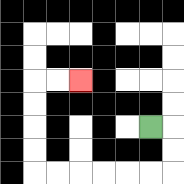{'start': '[6, 5]', 'end': '[3, 3]', 'path_directions': 'R,D,D,L,L,L,L,L,L,U,U,U,U,R,R', 'path_coordinates': '[[6, 5], [7, 5], [7, 6], [7, 7], [6, 7], [5, 7], [4, 7], [3, 7], [2, 7], [1, 7], [1, 6], [1, 5], [1, 4], [1, 3], [2, 3], [3, 3]]'}